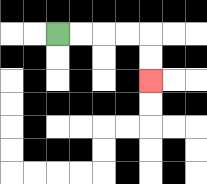{'start': '[2, 1]', 'end': '[6, 3]', 'path_directions': 'R,R,R,R,D,D', 'path_coordinates': '[[2, 1], [3, 1], [4, 1], [5, 1], [6, 1], [6, 2], [6, 3]]'}